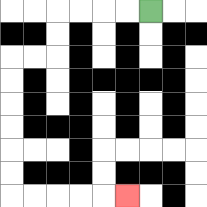{'start': '[6, 0]', 'end': '[5, 8]', 'path_directions': 'L,L,L,L,D,D,L,L,D,D,D,D,D,D,R,R,R,R,R', 'path_coordinates': '[[6, 0], [5, 0], [4, 0], [3, 0], [2, 0], [2, 1], [2, 2], [1, 2], [0, 2], [0, 3], [0, 4], [0, 5], [0, 6], [0, 7], [0, 8], [1, 8], [2, 8], [3, 8], [4, 8], [5, 8]]'}